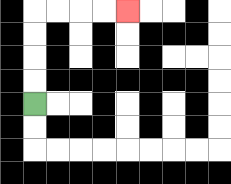{'start': '[1, 4]', 'end': '[5, 0]', 'path_directions': 'U,U,U,U,R,R,R,R', 'path_coordinates': '[[1, 4], [1, 3], [1, 2], [1, 1], [1, 0], [2, 0], [3, 0], [4, 0], [5, 0]]'}